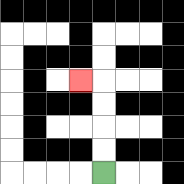{'start': '[4, 7]', 'end': '[3, 3]', 'path_directions': 'U,U,U,U,L', 'path_coordinates': '[[4, 7], [4, 6], [4, 5], [4, 4], [4, 3], [3, 3]]'}